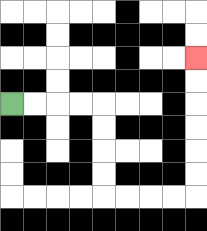{'start': '[0, 4]', 'end': '[8, 2]', 'path_directions': 'R,R,R,R,D,D,D,D,R,R,R,R,U,U,U,U,U,U', 'path_coordinates': '[[0, 4], [1, 4], [2, 4], [3, 4], [4, 4], [4, 5], [4, 6], [4, 7], [4, 8], [5, 8], [6, 8], [7, 8], [8, 8], [8, 7], [8, 6], [8, 5], [8, 4], [8, 3], [8, 2]]'}